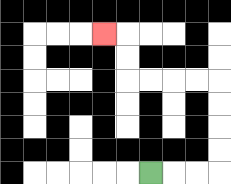{'start': '[6, 7]', 'end': '[4, 1]', 'path_directions': 'R,R,R,U,U,U,U,L,L,L,L,U,U,L', 'path_coordinates': '[[6, 7], [7, 7], [8, 7], [9, 7], [9, 6], [9, 5], [9, 4], [9, 3], [8, 3], [7, 3], [6, 3], [5, 3], [5, 2], [5, 1], [4, 1]]'}